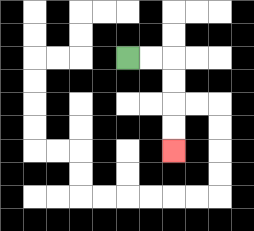{'start': '[5, 2]', 'end': '[7, 6]', 'path_directions': 'R,R,D,D,D,D', 'path_coordinates': '[[5, 2], [6, 2], [7, 2], [7, 3], [7, 4], [7, 5], [7, 6]]'}